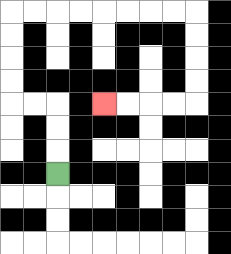{'start': '[2, 7]', 'end': '[4, 4]', 'path_directions': 'U,U,U,L,L,U,U,U,U,R,R,R,R,R,R,R,R,D,D,D,D,L,L,L,L', 'path_coordinates': '[[2, 7], [2, 6], [2, 5], [2, 4], [1, 4], [0, 4], [0, 3], [0, 2], [0, 1], [0, 0], [1, 0], [2, 0], [3, 0], [4, 0], [5, 0], [6, 0], [7, 0], [8, 0], [8, 1], [8, 2], [8, 3], [8, 4], [7, 4], [6, 4], [5, 4], [4, 4]]'}